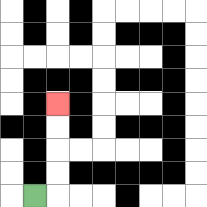{'start': '[1, 8]', 'end': '[2, 4]', 'path_directions': 'R,U,U,U,U', 'path_coordinates': '[[1, 8], [2, 8], [2, 7], [2, 6], [2, 5], [2, 4]]'}